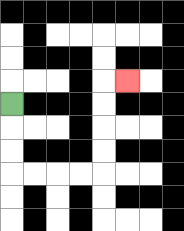{'start': '[0, 4]', 'end': '[5, 3]', 'path_directions': 'D,D,D,R,R,R,R,U,U,U,U,R', 'path_coordinates': '[[0, 4], [0, 5], [0, 6], [0, 7], [1, 7], [2, 7], [3, 7], [4, 7], [4, 6], [4, 5], [4, 4], [4, 3], [5, 3]]'}